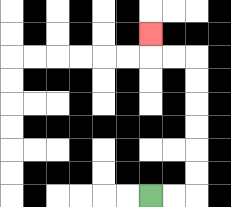{'start': '[6, 8]', 'end': '[6, 1]', 'path_directions': 'R,R,U,U,U,U,U,U,L,L,U', 'path_coordinates': '[[6, 8], [7, 8], [8, 8], [8, 7], [8, 6], [8, 5], [8, 4], [8, 3], [8, 2], [7, 2], [6, 2], [6, 1]]'}